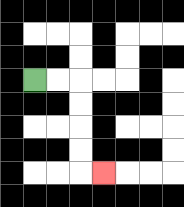{'start': '[1, 3]', 'end': '[4, 7]', 'path_directions': 'R,R,D,D,D,D,R', 'path_coordinates': '[[1, 3], [2, 3], [3, 3], [3, 4], [3, 5], [3, 6], [3, 7], [4, 7]]'}